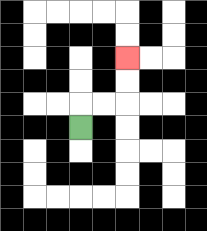{'start': '[3, 5]', 'end': '[5, 2]', 'path_directions': 'U,R,R,U,U', 'path_coordinates': '[[3, 5], [3, 4], [4, 4], [5, 4], [5, 3], [5, 2]]'}